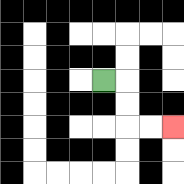{'start': '[4, 3]', 'end': '[7, 5]', 'path_directions': 'R,D,D,R,R', 'path_coordinates': '[[4, 3], [5, 3], [5, 4], [5, 5], [6, 5], [7, 5]]'}